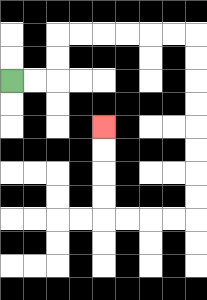{'start': '[0, 3]', 'end': '[4, 5]', 'path_directions': 'R,R,U,U,R,R,R,R,R,R,D,D,D,D,D,D,D,D,L,L,L,L,U,U,U,U', 'path_coordinates': '[[0, 3], [1, 3], [2, 3], [2, 2], [2, 1], [3, 1], [4, 1], [5, 1], [6, 1], [7, 1], [8, 1], [8, 2], [8, 3], [8, 4], [8, 5], [8, 6], [8, 7], [8, 8], [8, 9], [7, 9], [6, 9], [5, 9], [4, 9], [4, 8], [4, 7], [4, 6], [4, 5]]'}